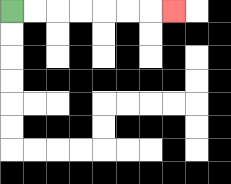{'start': '[0, 0]', 'end': '[7, 0]', 'path_directions': 'R,R,R,R,R,R,R', 'path_coordinates': '[[0, 0], [1, 0], [2, 0], [3, 0], [4, 0], [5, 0], [6, 0], [7, 0]]'}